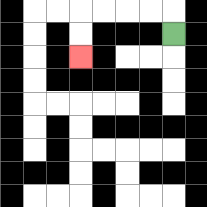{'start': '[7, 1]', 'end': '[3, 2]', 'path_directions': 'U,L,L,L,L,D,D', 'path_coordinates': '[[7, 1], [7, 0], [6, 0], [5, 0], [4, 0], [3, 0], [3, 1], [3, 2]]'}